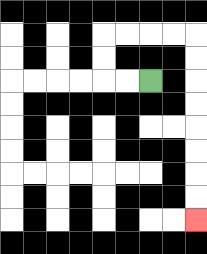{'start': '[6, 3]', 'end': '[8, 9]', 'path_directions': 'L,L,U,U,R,R,R,R,D,D,D,D,D,D,D,D', 'path_coordinates': '[[6, 3], [5, 3], [4, 3], [4, 2], [4, 1], [5, 1], [6, 1], [7, 1], [8, 1], [8, 2], [8, 3], [8, 4], [8, 5], [8, 6], [8, 7], [8, 8], [8, 9]]'}